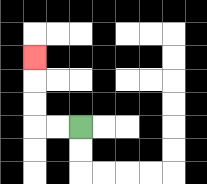{'start': '[3, 5]', 'end': '[1, 2]', 'path_directions': 'L,L,U,U,U', 'path_coordinates': '[[3, 5], [2, 5], [1, 5], [1, 4], [1, 3], [1, 2]]'}